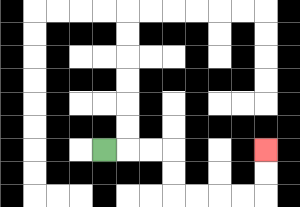{'start': '[4, 6]', 'end': '[11, 6]', 'path_directions': 'R,R,R,D,D,R,R,R,R,U,U', 'path_coordinates': '[[4, 6], [5, 6], [6, 6], [7, 6], [7, 7], [7, 8], [8, 8], [9, 8], [10, 8], [11, 8], [11, 7], [11, 6]]'}